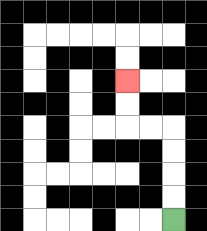{'start': '[7, 9]', 'end': '[5, 3]', 'path_directions': 'U,U,U,U,L,L,U,U', 'path_coordinates': '[[7, 9], [7, 8], [7, 7], [7, 6], [7, 5], [6, 5], [5, 5], [5, 4], [5, 3]]'}